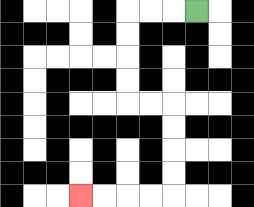{'start': '[8, 0]', 'end': '[3, 8]', 'path_directions': 'L,L,L,D,D,D,D,R,R,D,D,D,D,L,L,L,L', 'path_coordinates': '[[8, 0], [7, 0], [6, 0], [5, 0], [5, 1], [5, 2], [5, 3], [5, 4], [6, 4], [7, 4], [7, 5], [7, 6], [7, 7], [7, 8], [6, 8], [5, 8], [4, 8], [3, 8]]'}